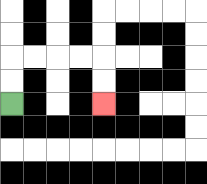{'start': '[0, 4]', 'end': '[4, 4]', 'path_directions': 'U,U,R,R,R,R,D,D', 'path_coordinates': '[[0, 4], [0, 3], [0, 2], [1, 2], [2, 2], [3, 2], [4, 2], [4, 3], [4, 4]]'}